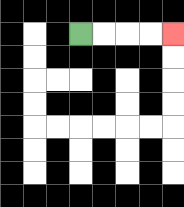{'start': '[3, 1]', 'end': '[7, 1]', 'path_directions': 'R,R,R,R', 'path_coordinates': '[[3, 1], [4, 1], [5, 1], [6, 1], [7, 1]]'}